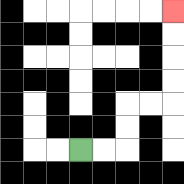{'start': '[3, 6]', 'end': '[7, 0]', 'path_directions': 'R,R,U,U,R,R,U,U,U,U', 'path_coordinates': '[[3, 6], [4, 6], [5, 6], [5, 5], [5, 4], [6, 4], [7, 4], [7, 3], [7, 2], [7, 1], [7, 0]]'}